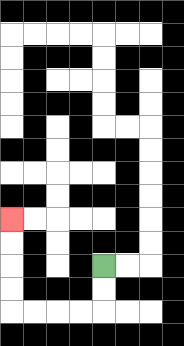{'start': '[4, 11]', 'end': '[0, 9]', 'path_directions': 'D,D,L,L,L,L,U,U,U,U', 'path_coordinates': '[[4, 11], [4, 12], [4, 13], [3, 13], [2, 13], [1, 13], [0, 13], [0, 12], [0, 11], [0, 10], [0, 9]]'}